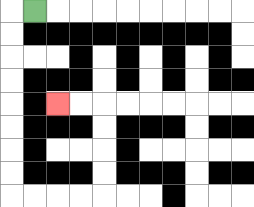{'start': '[1, 0]', 'end': '[2, 4]', 'path_directions': 'L,D,D,D,D,D,D,D,D,R,R,R,R,U,U,U,U,L,L', 'path_coordinates': '[[1, 0], [0, 0], [0, 1], [0, 2], [0, 3], [0, 4], [0, 5], [0, 6], [0, 7], [0, 8], [1, 8], [2, 8], [3, 8], [4, 8], [4, 7], [4, 6], [4, 5], [4, 4], [3, 4], [2, 4]]'}